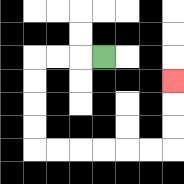{'start': '[4, 2]', 'end': '[7, 3]', 'path_directions': 'L,L,L,D,D,D,D,R,R,R,R,R,R,U,U,U', 'path_coordinates': '[[4, 2], [3, 2], [2, 2], [1, 2], [1, 3], [1, 4], [1, 5], [1, 6], [2, 6], [3, 6], [4, 6], [5, 6], [6, 6], [7, 6], [7, 5], [7, 4], [7, 3]]'}